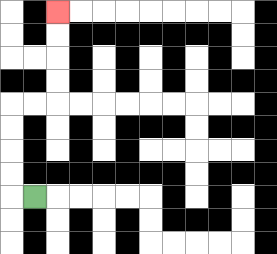{'start': '[1, 8]', 'end': '[2, 0]', 'path_directions': 'L,U,U,U,U,R,R,U,U,U,U', 'path_coordinates': '[[1, 8], [0, 8], [0, 7], [0, 6], [0, 5], [0, 4], [1, 4], [2, 4], [2, 3], [2, 2], [2, 1], [2, 0]]'}